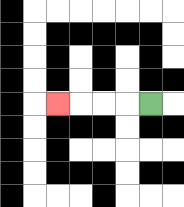{'start': '[6, 4]', 'end': '[2, 4]', 'path_directions': 'L,L,L,L', 'path_coordinates': '[[6, 4], [5, 4], [4, 4], [3, 4], [2, 4]]'}